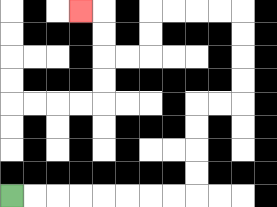{'start': '[0, 8]', 'end': '[3, 0]', 'path_directions': 'R,R,R,R,R,R,R,R,U,U,U,U,R,R,U,U,U,U,L,L,L,L,D,D,L,L,U,U,L', 'path_coordinates': '[[0, 8], [1, 8], [2, 8], [3, 8], [4, 8], [5, 8], [6, 8], [7, 8], [8, 8], [8, 7], [8, 6], [8, 5], [8, 4], [9, 4], [10, 4], [10, 3], [10, 2], [10, 1], [10, 0], [9, 0], [8, 0], [7, 0], [6, 0], [6, 1], [6, 2], [5, 2], [4, 2], [4, 1], [4, 0], [3, 0]]'}